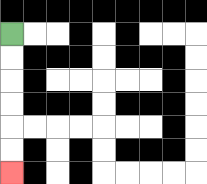{'start': '[0, 1]', 'end': '[0, 7]', 'path_directions': 'D,D,D,D,D,D', 'path_coordinates': '[[0, 1], [0, 2], [0, 3], [0, 4], [0, 5], [0, 6], [0, 7]]'}